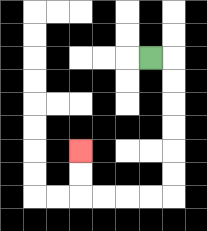{'start': '[6, 2]', 'end': '[3, 6]', 'path_directions': 'R,D,D,D,D,D,D,L,L,L,L,U,U', 'path_coordinates': '[[6, 2], [7, 2], [7, 3], [7, 4], [7, 5], [7, 6], [7, 7], [7, 8], [6, 8], [5, 8], [4, 8], [3, 8], [3, 7], [3, 6]]'}